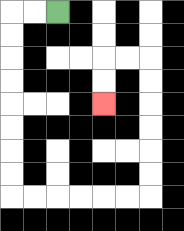{'start': '[2, 0]', 'end': '[4, 4]', 'path_directions': 'L,L,D,D,D,D,D,D,D,D,R,R,R,R,R,R,U,U,U,U,U,U,L,L,D,D', 'path_coordinates': '[[2, 0], [1, 0], [0, 0], [0, 1], [0, 2], [0, 3], [0, 4], [0, 5], [0, 6], [0, 7], [0, 8], [1, 8], [2, 8], [3, 8], [4, 8], [5, 8], [6, 8], [6, 7], [6, 6], [6, 5], [6, 4], [6, 3], [6, 2], [5, 2], [4, 2], [4, 3], [4, 4]]'}